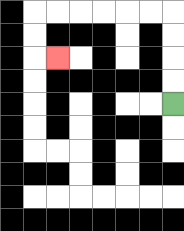{'start': '[7, 4]', 'end': '[2, 2]', 'path_directions': 'U,U,U,U,L,L,L,L,L,L,D,D,R', 'path_coordinates': '[[7, 4], [7, 3], [7, 2], [7, 1], [7, 0], [6, 0], [5, 0], [4, 0], [3, 0], [2, 0], [1, 0], [1, 1], [1, 2], [2, 2]]'}